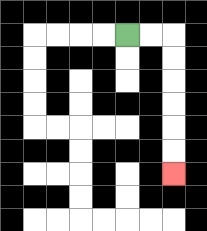{'start': '[5, 1]', 'end': '[7, 7]', 'path_directions': 'R,R,D,D,D,D,D,D', 'path_coordinates': '[[5, 1], [6, 1], [7, 1], [7, 2], [7, 3], [7, 4], [7, 5], [7, 6], [7, 7]]'}